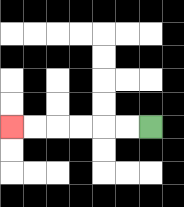{'start': '[6, 5]', 'end': '[0, 5]', 'path_directions': 'L,L,L,L,L,L', 'path_coordinates': '[[6, 5], [5, 5], [4, 5], [3, 5], [2, 5], [1, 5], [0, 5]]'}